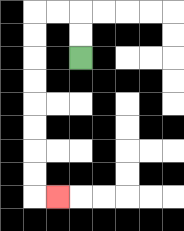{'start': '[3, 2]', 'end': '[2, 8]', 'path_directions': 'U,U,L,L,D,D,D,D,D,D,D,D,R', 'path_coordinates': '[[3, 2], [3, 1], [3, 0], [2, 0], [1, 0], [1, 1], [1, 2], [1, 3], [1, 4], [1, 5], [1, 6], [1, 7], [1, 8], [2, 8]]'}